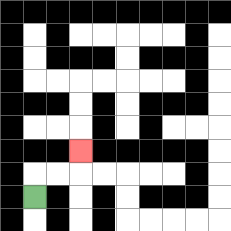{'start': '[1, 8]', 'end': '[3, 6]', 'path_directions': 'U,R,R,U', 'path_coordinates': '[[1, 8], [1, 7], [2, 7], [3, 7], [3, 6]]'}